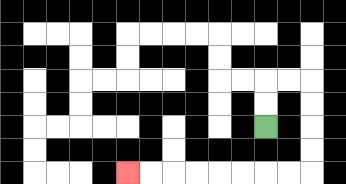{'start': '[11, 5]', 'end': '[5, 7]', 'path_directions': 'U,U,R,R,D,D,D,D,L,L,L,L,L,L,L,L', 'path_coordinates': '[[11, 5], [11, 4], [11, 3], [12, 3], [13, 3], [13, 4], [13, 5], [13, 6], [13, 7], [12, 7], [11, 7], [10, 7], [9, 7], [8, 7], [7, 7], [6, 7], [5, 7]]'}